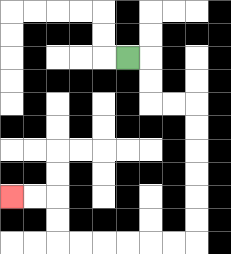{'start': '[5, 2]', 'end': '[0, 8]', 'path_directions': 'R,D,D,R,R,D,D,D,D,D,D,L,L,L,L,L,L,U,U,L,L', 'path_coordinates': '[[5, 2], [6, 2], [6, 3], [6, 4], [7, 4], [8, 4], [8, 5], [8, 6], [8, 7], [8, 8], [8, 9], [8, 10], [7, 10], [6, 10], [5, 10], [4, 10], [3, 10], [2, 10], [2, 9], [2, 8], [1, 8], [0, 8]]'}